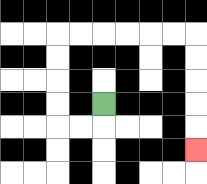{'start': '[4, 4]', 'end': '[8, 6]', 'path_directions': 'D,L,L,U,U,U,U,R,R,R,R,R,R,D,D,D,D,D', 'path_coordinates': '[[4, 4], [4, 5], [3, 5], [2, 5], [2, 4], [2, 3], [2, 2], [2, 1], [3, 1], [4, 1], [5, 1], [6, 1], [7, 1], [8, 1], [8, 2], [8, 3], [8, 4], [8, 5], [8, 6]]'}